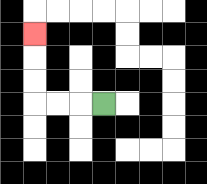{'start': '[4, 4]', 'end': '[1, 1]', 'path_directions': 'L,L,L,U,U,U', 'path_coordinates': '[[4, 4], [3, 4], [2, 4], [1, 4], [1, 3], [1, 2], [1, 1]]'}